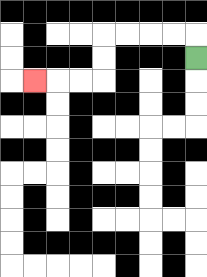{'start': '[8, 2]', 'end': '[1, 3]', 'path_directions': 'U,L,L,L,L,D,D,L,L,L', 'path_coordinates': '[[8, 2], [8, 1], [7, 1], [6, 1], [5, 1], [4, 1], [4, 2], [4, 3], [3, 3], [2, 3], [1, 3]]'}